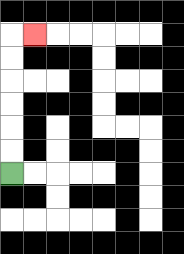{'start': '[0, 7]', 'end': '[1, 1]', 'path_directions': 'U,U,U,U,U,U,R', 'path_coordinates': '[[0, 7], [0, 6], [0, 5], [0, 4], [0, 3], [0, 2], [0, 1], [1, 1]]'}